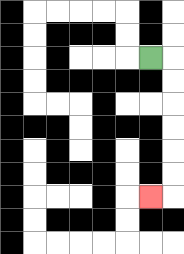{'start': '[6, 2]', 'end': '[6, 8]', 'path_directions': 'R,D,D,D,D,D,D,L', 'path_coordinates': '[[6, 2], [7, 2], [7, 3], [7, 4], [7, 5], [7, 6], [7, 7], [7, 8], [6, 8]]'}